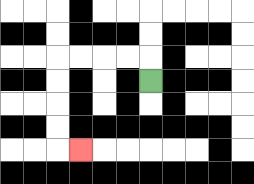{'start': '[6, 3]', 'end': '[3, 6]', 'path_directions': 'U,L,L,L,L,D,D,D,D,R', 'path_coordinates': '[[6, 3], [6, 2], [5, 2], [4, 2], [3, 2], [2, 2], [2, 3], [2, 4], [2, 5], [2, 6], [3, 6]]'}